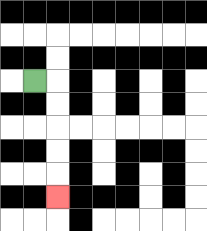{'start': '[1, 3]', 'end': '[2, 8]', 'path_directions': 'R,D,D,D,D,D', 'path_coordinates': '[[1, 3], [2, 3], [2, 4], [2, 5], [2, 6], [2, 7], [2, 8]]'}